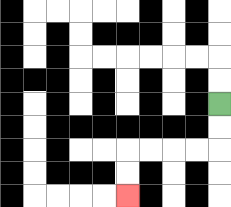{'start': '[9, 4]', 'end': '[5, 8]', 'path_directions': 'D,D,L,L,L,L,D,D', 'path_coordinates': '[[9, 4], [9, 5], [9, 6], [8, 6], [7, 6], [6, 6], [5, 6], [5, 7], [5, 8]]'}